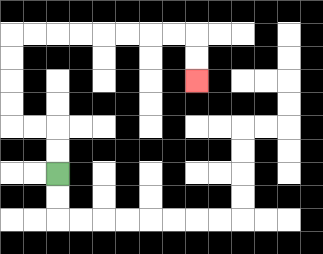{'start': '[2, 7]', 'end': '[8, 3]', 'path_directions': 'U,U,L,L,U,U,U,U,R,R,R,R,R,R,R,R,D,D', 'path_coordinates': '[[2, 7], [2, 6], [2, 5], [1, 5], [0, 5], [0, 4], [0, 3], [0, 2], [0, 1], [1, 1], [2, 1], [3, 1], [4, 1], [5, 1], [6, 1], [7, 1], [8, 1], [8, 2], [8, 3]]'}